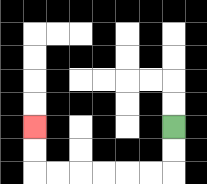{'start': '[7, 5]', 'end': '[1, 5]', 'path_directions': 'D,D,L,L,L,L,L,L,U,U', 'path_coordinates': '[[7, 5], [7, 6], [7, 7], [6, 7], [5, 7], [4, 7], [3, 7], [2, 7], [1, 7], [1, 6], [1, 5]]'}